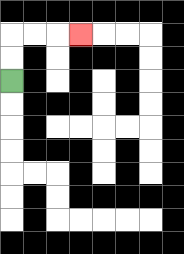{'start': '[0, 3]', 'end': '[3, 1]', 'path_directions': 'U,U,R,R,R', 'path_coordinates': '[[0, 3], [0, 2], [0, 1], [1, 1], [2, 1], [3, 1]]'}